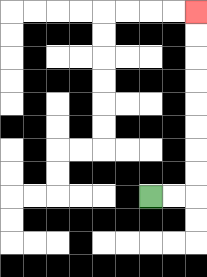{'start': '[6, 8]', 'end': '[8, 0]', 'path_directions': 'R,R,U,U,U,U,U,U,U,U', 'path_coordinates': '[[6, 8], [7, 8], [8, 8], [8, 7], [8, 6], [8, 5], [8, 4], [8, 3], [8, 2], [8, 1], [8, 0]]'}